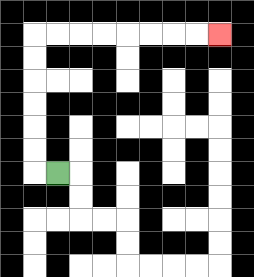{'start': '[2, 7]', 'end': '[9, 1]', 'path_directions': 'L,U,U,U,U,U,U,R,R,R,R,R,R,R,R', 'path_coordinates': '[[2, 7], [1, 7], [1, 6], [1, 5], [1, 4], [1, 3], [1, 2], [1, 1], [2, 1], [3, 1], [4, 1], [5, 1], [6, 1], [7, 1], [8, 1], [9, 1]]'}